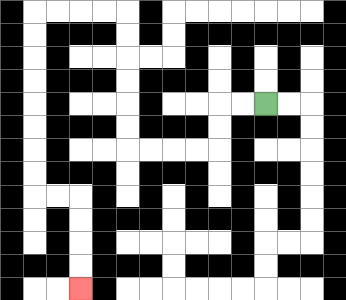{'start': '[11, 4]', 'end': '[3, 12]', 'path_directions': 'L,L,D,D,L,L,L,L,U,U,U,U,U,U,L,L,L,L,D,D,D,D,D,D,D,D,R,R,D,D,D,D', 'path_coordinates': '[[11, 4], [10, 4], [9, 4], [9, 5], [9, 6], [8, 6], [7, 6], [6, 6], [5, 6], [5, 5], [5, 4], [5, 3], [5, 2], [5, 1], [5, 0], [4, 0], [3, 0], [2, 0], [1, 0], [1, 1], [1, 2], [1, 3], [1, 4], [1, 5], [1, 6], [1, 7], [1, 8], [2, 8], [3, 8], [3, 9], [3, 10], [3, 11], [3, 12]]'}